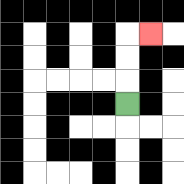{'start': '[5, 4]', 'end': '[6, 1]', 'path_directions': 'U,U,U,R', 'path_coordinates': '[[5, 4], [5, 3], [5, 2], [5, 1], [6, 1]]'}